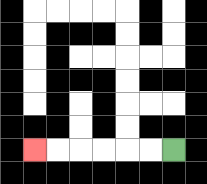{'start': '[7, 6]', 'end': '[1, 6]', 'path_directions': 'L,L,L,L,L,L', 'path_coordinates': '[[7, 6], [6, 6], [5, 6], [4, 6], [3, 6], [2, 6], [1, 6]]'}